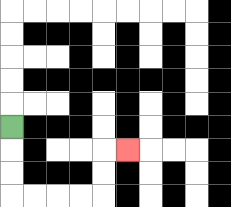{'start': '[0, 5]', 'end': '[5, 6]', 'path_directions': 'D,D,D,R,R,R,R,U,U,R', 'path_coordinates': '[[0, 5], [0, 6], [0, 7], [0, 8], [1, 8], [2, 8], [3, 8], [4, 8], [4, 7], [4, 6], [5, 6]]'}